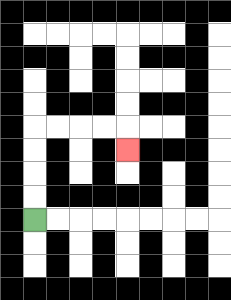{'start': '[1, 9]', 'end': '[5, 6]', 'path_directions': 'U,U,U,U,R,R,R,R,D', 'path_coordinates': '[[1, 9], [1, 8], [1, 7], [1, 6], [1, 5], [2, 5], [3, 5], [4, 5], [5, 5], [5, 6]]'}